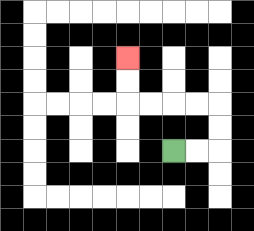{'start': '[7, 6]', 'end': '[5, 2]', 'path_directions': 'R,R,U,U,L,L,L,L,U,U', 'path_coordinates': '[[7, 6], [8, 6], [9, 6], [9, 5], [9, 4], [8, 4], [7, 4], [6, 4], [5, 4], [5, 3], [5, 2]]'}